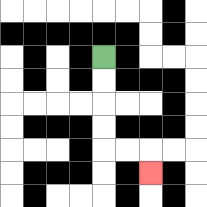{'start': '[4, 2]', 'end': '[6, 7]', 'path_directions': 'D,D,D,D,R,R,D', 'path_coordinates': '[[4, 2], [4, 3], [4, 4], [4, 5], [4, 6], [5, 6], [6, 6], [6, 7]]'}